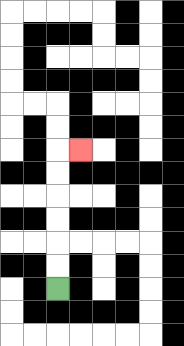{'start': '[2, 12]', 'end': '[3, 6]', 'path_directions': 'U,U,U,U,U,U,R', 'path_coordinates': '[[2, 12], [2, 11], [2, 10], [2, 9], [2, 8], [2, 7], [2, 6], [3, 6]]'}